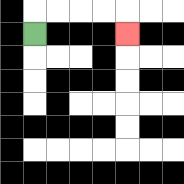{'start': '[1, 1]', 'end': '[5, 1]', 'path_directions': 'U,R,R,R,R,D', 'path_coordinates': '[[1, 1], [1, 0], [2, 0], [3, 0], [4, 0], [5, 0], [5, 1]]'}